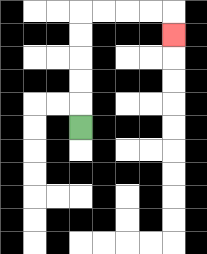{'start': '[3, 5]', 'end': '[7, 1]', 'path_directions': 'U,U,U,U,U,R,R,R,R,D', 'path_coordinates': '[[3, 5], [3, 4], [3, 3], [3, 2], [3, 1], [3, 0], [4, 0], [5, 0], [6, 0], [7, 0], [7, 1]]'}